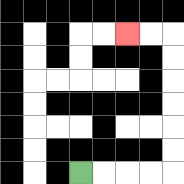{'start': '[3, 7]', 'end': '[5, 1]', 'path_directions': 'R,R,R,R,U,U,U,U,U,U,L,L', 'path_coordinates': '[[3, 7], [4, 7], [5, 7], [6, 7], [7, 7], [7, 6], [7, 5], [7, 4], [7, 3], [7, 2], [7, 1], [6, 1], [5, 1]]'}